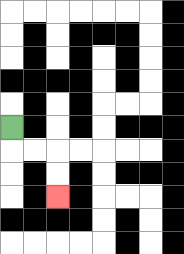{'start': '[0, 5]', 'end': '[2, 8]', 'path_directions': 'D,R,R,D,D', 'path_coordinates': '[[0, 5], [0, 6], [1, 6], [2, 6], [2, 7], [2, 8]]'}